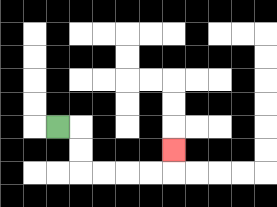{'start': '[2, 5]', 'end': '[7, 6]', 'path_directions': 'R,D,D,R,R,R,R,U', 'path_coordinates': '[[2, 5], [3, 5], [3, 6], [3, 7], [4, 7], [5, 7], [6, 7], [7, 7], [7, 6]]'}